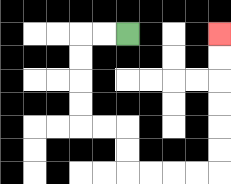{'start': '[5, 1]', 'end': '[9, 1]', 'path_directions': 'L,L,D,D,D,D,R,R,D,D,R,R,R,R,U,U,U,U,U,U', 'path_coordinates': '[[5, 1], [4, 1], [3, 1], [3, 2], [3, 3], [3, 4], [3, 5], [4, 5], [5, 5], [5, 6], [5, 7], [6, 7], [7, 7], [8, 7], [9, 7], [9, 6], [9, 5], [9, 4], [9, 3], [9, 2], [9, 1]]'}